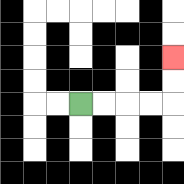{'start': '[3, 4]', 'end': '[7, 2]', 'path_directions': 'R,R,R,R,U,U', 'path_coordinates': '[[3, 4], [4, 4], [5, 4], [6, 4], [7, 4], [7, 3], [7, 2]]'}